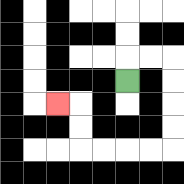{'start': '[5, 3]', 'end': '[2, 4]', 'path_directions': 'U,R,R,D,D,D,D,L,L,L,L,U,U,L', 'path_coordinates': '[[5, 3], [5, 2], [6, 2], [7, 2], [7, 3], [7, 4], [7, 5], [7, 6], [6, 6], [5, 6], [4, 6], [3, 6], [3, 5], [3, 4], [2, 4]]'}